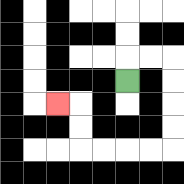{'start': '[5, 3]', 'end': '[2, 4]', 'path_directions': 'U,R,R,D,D,D,D,L,L,L,L,U,U,L', 'path_coordinates': '[[5, 3], [5, 2], [6, 2], [7, 2], [7, 3], [7, 4], [7, 5], [7, 6], [6, 6], [5, 6], [4, 6], [3, 6], [3, 5], [3, 4], [2, 4]]'}